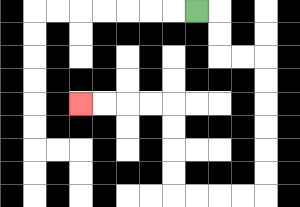{'start': '[8, 0]', 'end': '[3, 4]', 'path_directions': 'R,D,D,R,R,D,D,D,D,D,D,L,L,L,L,U,U,U,U,L,L,L,L', 'path_coordinates': '[[8, 0], [9, 0], [9, 1], [9, 2], [10, 2], [11, 2], [11, 3], [11, 4], [11, 5], [11, 6], [11, 7], [11, 8], [10, 8], [9, 8], [8, 8], [7, 8], [7, 7], [7, 6], [7, 5], [7, 4], [6, 4], [5, 4], [4, 4], [3, 4]]'}